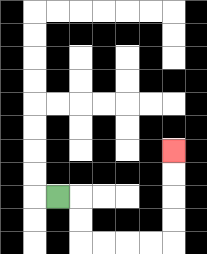{'start': '[2, 8]', 'end': '[7, 6]', 'path_directions': 'R,D,D,R,R,R,R,U,U,U,U', 'path_coordinates': '[[2, 8], [3, 8], [3, 9], [3, 10], [4, 10], [5, 10], [6, 10], [7, 10], [7, 9], [7, 8], [7, 7], [7, 6]]'}